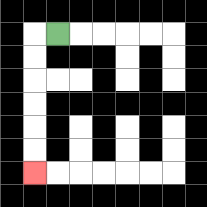{'start': '[2, 1]', 'end': '[1, 7]', 'path_directions': 'L,D,D,D,D,D,D', 'path_coordinates': '[[2, 1], [1, 1], [1, 2], [1, 3], [1, 4], [1, 5], [1, 6], [1, 7]]'}